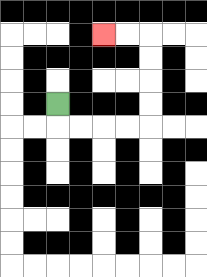{'start': '[2, 4]', 'end': '[4, 1]', 'path_directions': 'D,R,R,R,R,U,U,U,U,L,L', 'path_coordinates': '[[2, 4], [2, 5], [3, 5], [4, 5], [5, 5], [6, 5], [6, 4], [6, 3], [6, 2], [6, 1], [5, 1], [4, 1]]'}